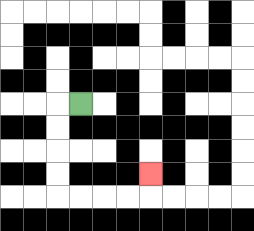{'start': '[3, 4]', 'end': '[6, 7]', 'path_directions': 'L,D,D,D,D,R,R,R,R,U', 'path_coordinates': '[[3, 4], [2, 4], [2, 5], [2, 6], [2, 7], [2, 8], [3, 8], [4, 8], [5, 8], [6, 8], [6, 7]]'}